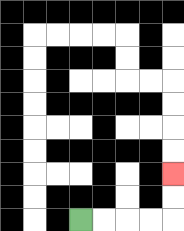{'start': '[3, 9]', 'end': '[7, 7]', 'path_directions': 'R,R,R,R,U,U', 'path_coordinates': '[[3, 9], [4, 9], [5, 9], [6, 9], [7, 9], [7, 8], [7, 7]]'}